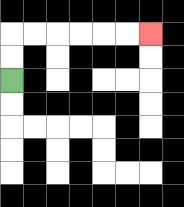{'start': '[0, 3]', 'end': '[6, 1]', 'path_directions': 'U,U,R,R,R,R,R,R', 'path_coordinates': '[[0, 3], [0, 2], [0, 1], [1, 1], [2, 1], [3, 1], [4, 1], [5, 1], [6, 1]]'}